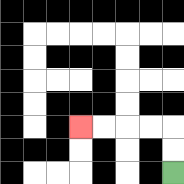{'start': '[7, 7]', 'end': '[3, 5]', 'path_directions': 'U,U,L,L,L,L', 'path_coordinates': '[[7, 7], [7, 6], [7, 5], [6, 5], [5, 5], [4, 5], [3, 5]]'}